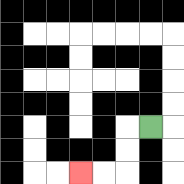{'start': '[6, 5]', 'end': '[3, 7]', 'path_directions': 'L,D,D,L,L', 'path_coordinates': '[[6, 5], [5, 5], [5, 6], [5, 7], [4, 7], [3, 7]]'}